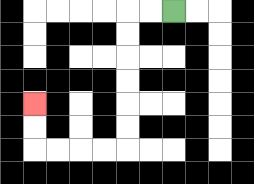{'start': '[7, 0]', 'end': '[1, 4]', 'path_directions': 'L,L,D,D,D,D,D,D,L,L,L,L,U,U', 'path_coordinates': '[[7, 0], [6, 0], [5, 0], [5, 1], [5, 2], [5, 3], [5, 4], [5, 5], [5, 6], [4, 6], [3, 6], [2, 6], [1, 6], [1, 5], [1, 4]]'}